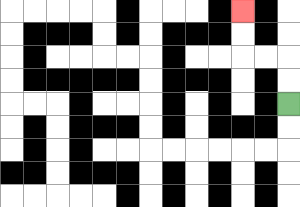{'start': '[12, 4]', 'end': '[10, 0]', 'path_directions': 'U,U,L,L,U,U', 'path_coordinates': '[[12, 4], [12, 3], [12, 2], [11, 2], [10, 2], [10, 1], [10, 0]]'}